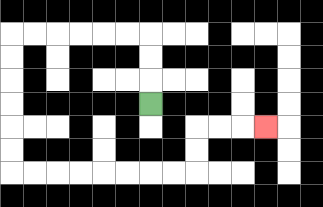{'start': '[6, 4]', 'end': '[11, 5]', 'path_directions': 'U,U,U,L,L,L,L,L,L,D,D,D,D,D,D,R,R,R,R,R,R,R,R,U,U,R,R,R', 'path_coordinates': '[[6, 4], [6, 3], [6, 2], [6, 1], [5, 1], [4, 1], [3, 1], [2, 1], [1, 1], [0, 1], [0, 2], [0, 3], [0, 4], [0, 5], [0, 6], [0, 7], [1, 7], [2, 7], [3, 7], [4, 7], [5, 7], [6, 7], [7, 7], [8, 7], [8, 6], [8, 5], [9, 5], [10, 5], [11, 5]]'}